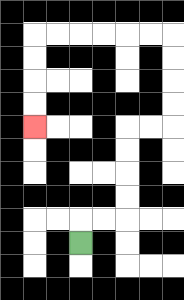{'start': '[3, 10]', 'end': '[1, 5]', 'path_directions': 'U,R,R,U,U,U,U,R,R,U,U,U,U,L,L,L,L,L,L,D,D,D,D', 'path_coordinates': '[[3, 10], [3, 9], [4, 9], [5, 9], [5, 8], [5, 7], [5, 6], [5, 5], [6, 5], [7, 5], [7, 4], [7, 3], [7, 2], [7, 1], [6, 1], [5, 1], [4, 1], [3, 1], [2, 1], [1, 1], [1, 2], [1, 3], [1, 4], [1, 5]]'}